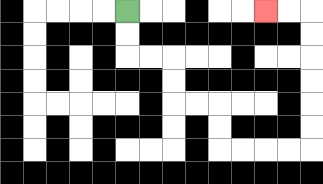{'start': '[5, 0]', 'end': '[11, 0]', 'path_directions': 'D,D,R,R,D,D,R,R,D,D,R,R,R,R,U,U,U,U,U,U,L,L', 'path_coordinates': '[[5, 0], [5, 1], [5, 2], [6, 2], [7, 2], [7, 3], [7, 4], [8, 4], [9, 4], [9, 5], [9, 6], [10, 6], [11, 6], [12, 6], [13, 6], [13, 5], [13, 4], [13, 3], [13, 2], [13, 1], [13, 0], [12, 0], [11, 0]]'}